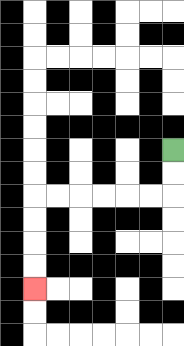{'start': '[7, 6]', 'end': '[1, 12]', 'path_directions': 'D,D,L,L,L,L,L,L,D,D,D,D', 'path_coordinates': '[[7, 6], [7, 7], [7, 8], [6, 8], [5, 8], [4, 8], [3, 8], [2, 8], [1, 8], [1, 9], [1, 10], [1, 11], [1, 12]]'}